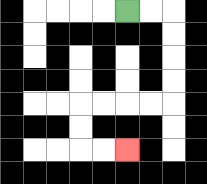{'start': '[5, 0]', 'end': '[5, 6]', 'path_directions': 'R,R,D,D,D,D,L,L,L,L,D,D,R,R', 'path_coordinates': '[[5, 0], [6, 0], [7, 0], [7, 1], [7, 2], [7, 3], [7, 4], [6, 4], [5, 4], [4, 4], [3, 4], [3, 5], [3, 6], [4, 6], [5, 6]]'}